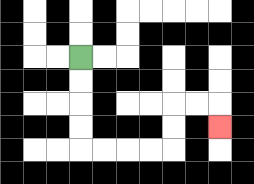{'start': '[3, 2]', 'end': '[9, 5]', 'path_directions': 'D,D,D,D,R,R,R,R,U,U,R,R,D', 'path_coordinates': '[[3, 2], [3, 3], [3, 4], [3, 5], [3, 6], [4, 6], [5, 6], [6, 6], [7, 6], [7, 5], [7, 4], [8, 4], [9, 4], [9, 5]]'}